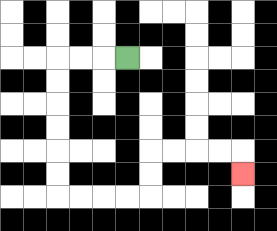{'start': '[5, 2]', 'end': '[10, 7]', 'path_directions': 'L,L,L,D,D,D,D,D,D,R,R,R,R,U,U,R,R,R,R,D', 'path_coordinates': '[[5, 2], [4, 2], [3, 2], [2, 2], [2, 3], [2, 4], [2, 5], [2, 6], [2, 7], [2, 8], [3, 8], [4, 8], [5, 8], [6, 8], [6, 7], [6, 6], [7, 6], [8, 6], [9, 6], [10, 6], [10, 7]]'}